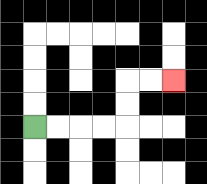{'start': '[1, 5]', 'end': '[7, 3]', 'path_directions': 'R,R,R,R,U,U,R,R', 'path_coordinates': '[[1, 5], [2, 5], [3, 5], [4, 5], [5, 5], [5, 4], [5, 3], [6, 3], [7, 3]]'}